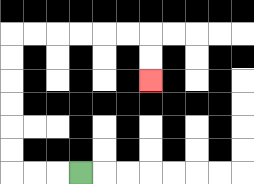{'start': '[3, 7]', 'end': '[6, 3]', 'path_directions': 'L,L,L,U,U,U,U,U,U,R,R,R,R,R,R,D,D', 'path_coordinates': '[[3, 7], [2, 7], [1, 7], [0, 7], [0, 6], [0, 5], [0, 4], [0, 3], [0, 2], [0, 1], [1, 1], [2, 1], [3, 1], [4, 1], [5, 1], [6, 1], [6, 2], [6, 3]]'}